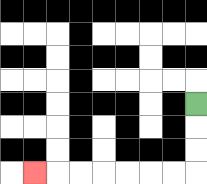{'start': '[8, 4]', 'end': '[1, 7]', 'path_directions': 'D,D,D,L,L,L,L,L,L,L', 'path_coordinates': '[[8, 4], [8, 5], [8, 6], [8, 7], [7, 7], [6, 7], [5, 7], [4, 7], [3, 7], [2, 7], [1, 7]]'}